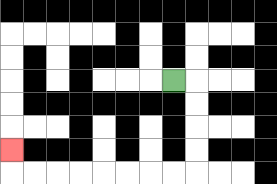{'start': '[7, 3]', 'end': '[0, 6]', 'path_directions': 'R,D,D,D,D,L,L,L,L,L,L,L,L,U', 'path_coordinates': '[[7, 3], [8, 3], [8, 4], [8, 5], [8, 6], [8, 7], [7, 7], [6, 7], [5, 7], [4, 7], [3, 7], [2, 7], [1, 7], [0, 7], [0, 6]]'}